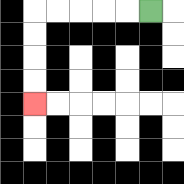{'start': '[6, 0]', 'end': '[1, 4]', 'path_directions': 'L,L,L,L,L,D,D,D,D', 'path_coordinates': '[[6, 0], [5, 0], [4, 0], [3, 0], [2, 0], [1, 0], [1, 1], [1, 2], [1, 3], [1, 4]]'}